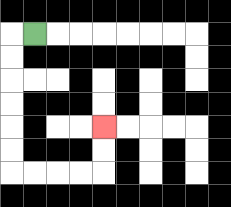{'start': '[1, 1]', 'end': '[4, 5]', 'path_directions': 'L,D,D,D,D,D,D,R,R,R,R,U,U', 'path_coordinates': '[[1, 1], [0, 1], [0, 2], [0, 3], [0, 4], [0, 5], [0, 6], [0, 7], [1, 7], [2, 7], [3, 7], [4, 7], [4, 6], [4, 5]]'}